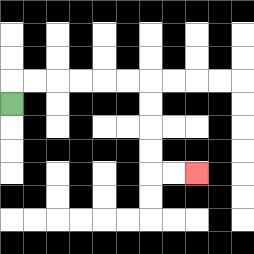{'start': '[0, 4]', 'end': '[8, 7]', 'path_directions': 'U,R,R,R,R,R,R,D,D,D,D,R,R', 'path_coordinates': '[[0, 4], [0, 3], [1, 3], [2, 3], [3, 3], [4, 3], [5, 3], [6, 3], [6, 4], [6, 5], [6, 6], [6, 7], [7, 7], [8, 7]]'}